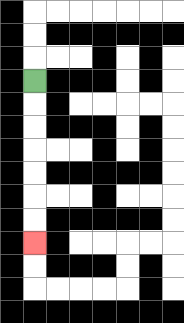{'start': '[1, 3]', 'end': '[1, 10]', 'path_directions': 'D,D,D,D,D,D,D', 'path_coordinates': '[[1, 3], [1, 4], [1, 5], [1, 6], [1, 7], [1, 8], [1, 9], [1, 10]]'}